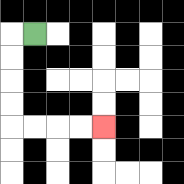{'start': '[1, 1]', 'end': '[4, 5]', 'path_directions': 'L,D,D,D,D,R,R,R,R', 'path_coordinates': '[[1, 1], [0, 1], [0, 2], [0, 3], [0, 4], [0, 5], [1, 5], [2, 5], [3, 5], [4, 5]]'}